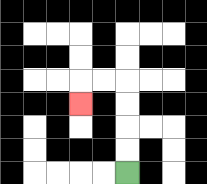{'start': '[5, 7]', 'end': '[3, 4]', 'path_directions': 'U,U,U,U,L,L,D', 'path_coordinates': '[[5, 7], [5, 6], [5, 5], [5, 4], [5, 3], [4, 3], [3, 3], [3, 4]]'}